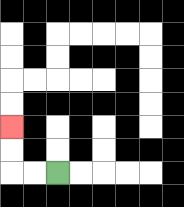{'start': '[2, 7]', 'end': '[0, 5]', 'path_directions': 'L,L,U,U', 'path_coordinates': '[[2, 7], [1, 7], [0, 7], [0, 6], [0, 5]]'}